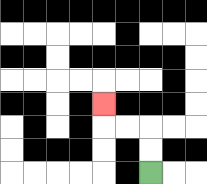{'start': '[6, 7]', 'end': '[4, 4]', 'path_directions': 'U,U,L,L,U', 'path_coordinates': '[[6, 7], [6, 6], [6, 5], [5, 5], [4, 5], [4, 4]]'}